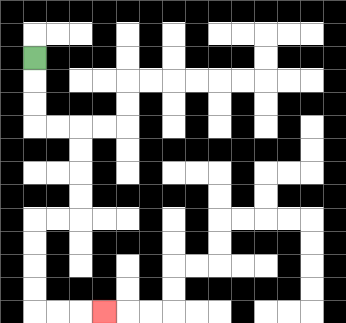{'start': '[1, 2]', 'end': '[4, 13]', 'path_directions': 'D,D,D,R,R,D,D,D,D,L,L,D,D,D,D,R,R,R', 'path_coordinates': '[[1, 2], [1, 3], [1, 4], [1, 5], [2, 5], [3, 5], [3, 6], [3, 7], [3, 8], [3, 9], [2, 9], [1, 9], [1, 10], [1, 11], [1, 12], [1, 13], [2, 13], [3, 13], [4, 13]]'}